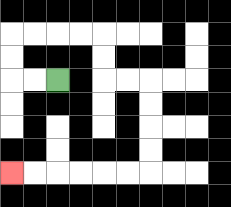{'start': '[2, 3]', 'end': '[0, 7]', 'path_directions': 'L,L,U,U,R,R,R,R,D,D,R,R,D,D,D,D,L,L,L,L,L,L', 'path_coordinates': '[[2, 3], [1, 3], [0, 3], [0, 2], [0, 1], [1, 1], [2, 1], [3, 1], [4, 1], [4, 2], [4, 3], [5, 3], [6, 3], [6, 4], [6, 5], [6, 6], [6, 7], [5, 7], [4, 7], [3, 7], [2, 7], [1, 7], [0, 7]]'}